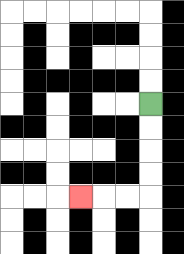{'start': '[6, 4]', 'end': '[3, 8]', 'path_directions': 'D,D,D,D,L,L,L', 'path_coordinates': '[[6, 4], [6, 5], [6, 6], [6, 7], [6, 8], [5, 8], [4, 8], [3, 8]]'}